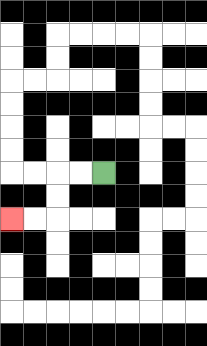{'start': '[4, 7]', 'end': '[0, 9]', 'path_directions': 'L,L,D,D,L,L', 'path_coordinates': '[[4, 7], [3, 7], [2, 7], [2, 8], [2, 9], [1, 9], [0, 9]]'}